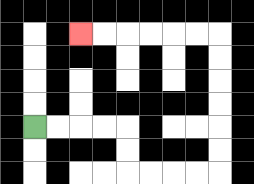{'start': '[1, 5]', 'end': '[3, 1]', 'path_directions': 'R,R,R,R,D,D,R,R,R,R,U,U,U,U,U,U,L,L,L,L,L,L', 'path_coordinates': '[[1, 5], [2, 5], [3, 5], [4, 5], [5, 5], [5, 6], [5, 7], [6, 7], [7, 7], [8, 7], [9, 7], [9, 6], [9, 5], [9, 4], [9, 3], [9, 2], [9, 1], [8, 1], [7, 1], [6, 1], [5, 1], [4, 1], [3, 1]]'}